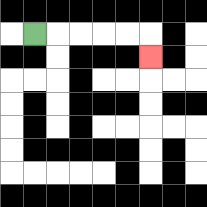{'start': '[1, 1]', 'end': '[6, 2]', 'path_directions': 'R,R,R,R,R,D', 'path_coordinates': '[[1, 1], [2, 1], [3, 1], [4, 1], [5, 1], [6, 1], [6, 2]]'}